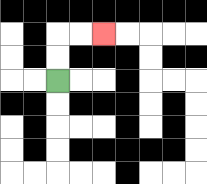{'start': '[2, 3]', 'end': '[4, 1]', 'path_directions': 'U,U,R,R', 'path_coordinates': '[[2, 3], [2, 2], [2, 1], [3, 1], [4, 1]]'}